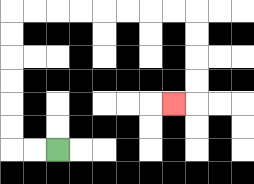{'start': '[2, 6]', 'end': '[7, 4]', 'path_directions': 'L,L,U,U,U,U,U,U,R,R,R,R,R,R,R,R,D,D,D,D,L', 'path_coordinates': '[[2, 6], [1, 6], [0, 6], [0, 5], [0, 4], [0, 3], [0, 2], [0, 1], [0, 0], [1, 0], [2, 0], [3, 0], [4, 0], [5, 0], [6, 0], [7, 0], [8, 0], [8, 1], [8, 2], [8, 3], [8, 4], [7, 4]]'}